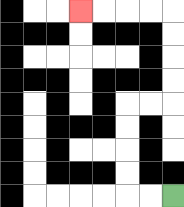{'start': '[7, 8]', 'end': '[3, 0]', 'path_directions': 'L,L,U,U,U,U,R,R,U,U,U,U,L,L,L,L', 'path_coordinates': '[[7, 8], [6, 8], [5, 8], [5, 7], [5, 6], [5, 5], [5, 4], [6, 4], [7, 4], [7, 3], [7, 2], [7, 1], [7, 0], [6, 0], [5, 0], [4, 0], [3, 0]]'}